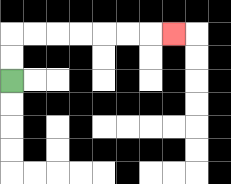{'start': '[0, 3]', 'end': '[7, 1]', 'path_directions': 'U,U,R,R,R,R,R,R,R', 'path_coordinates': '[[0, 3], [0, 2], [0, 1], [1, 1], [2, 1], [3, 1], [4, 1], [5, 1], [6, 1], [7, 1]]'}